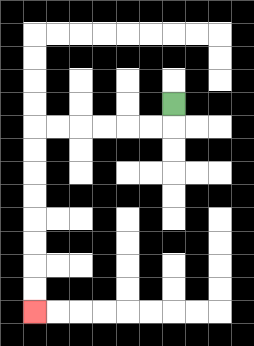{'start': '[7, 4]', 'end': '[1, 13]', 'path_directions': 'D,L,L,L,L,L,L,D,D,D,D,D,D,D,D', 'path_coordinates': '[[7, 4], [7, 5], [6, 5], [5, 5], [4, 5], [3, 5], [2, 5], [1, 5], [1, 6], [1, 7], [1, 8], [1, 9], [1, 10], [1, 11], [1, 12], [1, 13]]'}